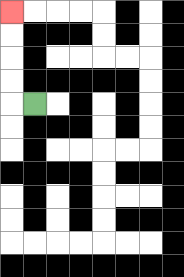{'start': '[1, 4]', 'end': '[0, 0]', 'path_directions': 'L,U,U,U,U', 'path_coordinates': '[[1, 4], [0, 4], [0, 3], [0, 2], [0, 1], [0, 0]]'}